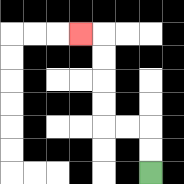{'start': '[6, 7]', 'end': '[3, 1]', 'path_directions': 'U,U,L,L,U,U,U,U,L', 'path_coordinates': '[[6, 7], [6, 6], [6, 5], [5, 5], [4, 5], [4, 4], [4, 3], [4, 2], [4, 1], [3, 1]]'}